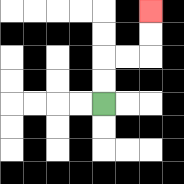{'start': '[4, 4]', 'end': '[6, 0]', 'path_directions': 'U,U,R,R,U,U', 'path_coordinates': '[[4, 4], [4, 3], [4, 2], [5, 2], [6, 2], [6, 1], [6, 0]]'}